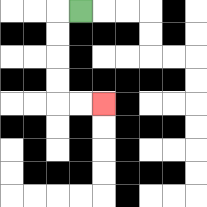{'start': '[3, 0]', 'end': '[4, 4]', 'path_directions': 'L,D,D,D,D,R,R', 'path_coordinates': '[[3, 0], [2, 0], [2, 1], [2, 2], [2, 3], [2, 4], [3, 4], [4, 4]]'}